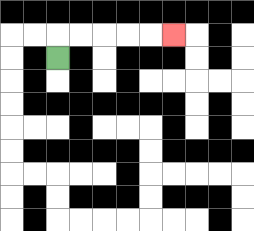{'start': '[2, 2]', 'end': '[7, 1]', 'path_directions': 'U,R,R,R,R,R', 'path_coordinates': '[[2, 2], [2, 1], [3, 1], [4, 1], [5, 1], [6, 1], [7, 1]]'}